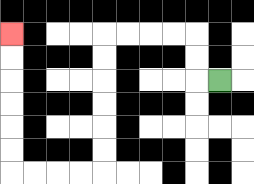{'start': '[9, 3]', 'end': '[0, 1]', 'path_directions': 'L,U,U,L,L,L,L,D,D,D,D,D,D,L,L,L,L,U,U,U,U,U,U', 'path_coordinates': '[[9, 3], [8, 3], [8, 2], [8, 1], [7, 1], [6, 1], [5, 1], [4, 1], [4, 2], [4, 3], [4, 4], [4, 5], [4, 6], [4, 7], [3, 7], [2, 7], [1, 7], [0, 7], [0, 6], [0, 5], [0, 4], [0, 3], [0, 2], [0, 1]]'}